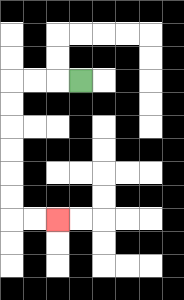{'start': '[3, 3]', 'end': '[2, 9]', 'path_directions': 'L,L,L,D,D,D,D,D,D,R,R', 'path_coordinates': '[[3, 3], [2, 3], [1, 3], [0, 3], [0, 4], [0, 5], [0, 6], [0, 7], [0, 8], [0, 9], [1, 9], [2, 9]]'}